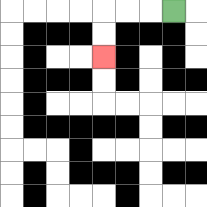{'start': '[7, 0]', 'end': '[4, 2]', 'path_directions': 'L,L,L,D,D', 'path_coordinates': '[[7, 0], [6, 0], [5, 0], [4, 0], [4, 1], [4, 2]]'}